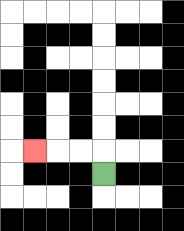{'start': '[4, 7]', 'end': '[1, 6]', 'path_directions': 'U,L,L,L', 'path_coordinates': '[[4, 7], [4, 6], [3, 6], [2, 6], [1, 6]]'}